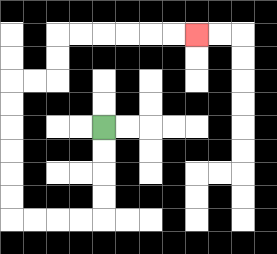{'start': '[4, 5]', 'end': '[8, 1]', 'path_directions': 'D,D,D,D,L,L,L,L,U,U,U,U,U,U,R,R,U,U,R,R,R,R,R,R', 'path_coordinates': '[[4, 5], [4, 6], [4, 7], [4, 8], [4, 9], [3, 9], [2, 9], [1, 9], [0, 9], [0, 8], [0, 7], [0, 6], [0, 5], [0, 4], [0, 3], [1, 3], [2, 3], [2, 2], [2, 1], [3, 1], [4, 1], [5, 1], [6, 1], [7, 1], [8, 1]]'}